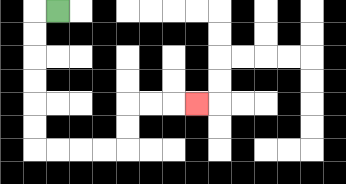{'start': '[2, 0]', 'end': '[8, 4]', 'path_directions': 'L,D,D,D,D,D,D,R,R,R,R,U,U,R,R,R', 'path_coordinates': '[[2, 0], [1, 0], [1, 1], [1, 2], [1, 3], [1, 4], [1, 5], [1, 6], [2, 6], [3, 6], [4, 6], [5, 6], [5, 5], [5, 4], [6, 4], [7, 4], [8, 4]]'}